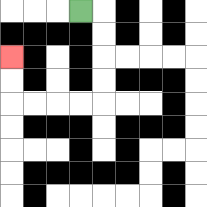{'start': '[3, 0]', 'end': '[0, 2]', 'path_directions': 'R,D,D,D,D,L,L,L,L,U,U', 'path_coordinates': '[[3, 0], [4, 0], [4, 1], [4, 2], [4, 3], [4, 4], [3, 4], [2, 4], [1, 4], [0, 4], [0, 3], [0, 2]]'}